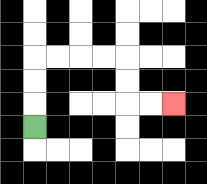{'start': '[1, 5]', 'end': '[7, 4]', 'path_directions': 'U,U,U,R,R,R,R,D,D,R,R', 'path_coordinates': '[[1, 5], [1, 4], [1, 3], [1, 2], [2, 2], [3, 2], [4, 2], [5, 2], [5, 3], [5, 4], [6, 4], [7, 4]]'}